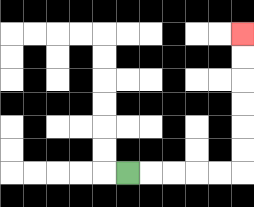{'start': '[5, 7]', 'end': '[10, 1]', 'path_directions': 'R,R,R,R,R,U,U,U,U,U,U', 'path_coordinates': '[[5, 7], [6, 7], [7, 7], [8, 7], [9, 7], [10, 7], [10, 6], [10, 5], [10, 4], [10, 3], [10, 2], [10, 1]]'}